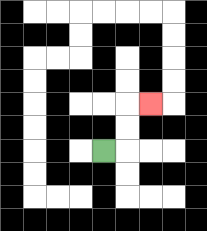{'start': '[4, 6]', 'end': '[6, 4]', 'path_directions': 'R,U,U,R', 'path_coordinates': '[[4, 6], [5, 6], [5, 5], [5, 4], [6, 4]]'}